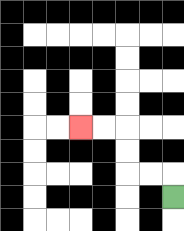{'start': '[7, 8]', 'end': '[3, 5]', 'path_directions': 'U,L,L,U,U,L,L', 'path_coordinates': '[[7, 8], [7, 7], [6, 7], [5, 7], [5, 6], [5, 5], [4, 5], [3, 5]]'}